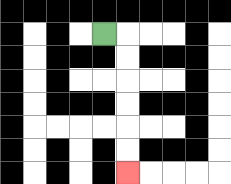{'start': '[4, 1]', 'end': '[5, 7]', 'path_directions': 'R,D,D,D,D,D,D', 'path_coordinates': '[[4, 1], [5, 1], [5, 2], [5, 3], [5, 4], [5, 5], [5, 6], [5, 7]]'}